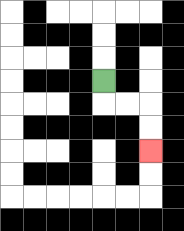{'start': '[4, 3]', 'end': '[6, 6]', 'path_directions': 'D,R,R,D,D', 'path_coordinates': '[[4, 3], [4, 4], [5, 4], [6, 4], [6, 5], [6, 6]]'}